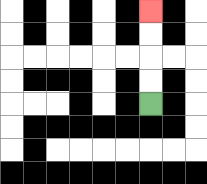{'start': '[6, 4]', 'end': '[6, 0]', 'path_directions': 'U,U,U,U', 'path_coordinates': '[[6, 4], [6, 3], [6, 2], [6, 1], [6, 0]]'}